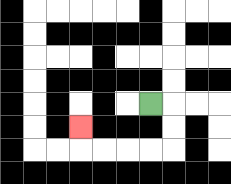{'start': '[6, 4]', 'end': '[3, 5]', 'path_directions': 'R,D,D,L,L,L,L,U', 'path_coordinates': '[[6, 4], [7, 4], [7, 5], [7, 6], [6, 6], [5, 6], [4, 6], [3, 6], [3, 5]]'}